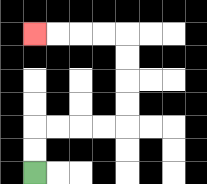{'start': '[1, 7]', 'end': '[1, 1]', 'path_directions': 'U,U,R,R,R,R,U,U,U,U,L,L,L,L', 'path_coordinates': '[[1, 7], [1, 6], [1, 5], [2, 5], [3, 5], [4, 5], [5, 5], [5, 4], [5, 3], [5, 2], [5, 1], [4, 1], [3, 1], [2, 1], [1, 1]]'}